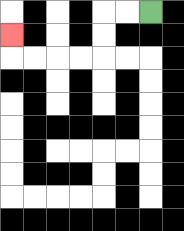{'start': '[6, 0]', 'end': '[0, 1]', 'path_directions': 'L,L,D,D,L,L,L,L,U', 'path_coordinates': '[[6, 0], [5, 0], [4, 0], [4, 1], [4, 2], [3, 2], [2, 2], [1, 2], [0, 2], [0, 1]]'}